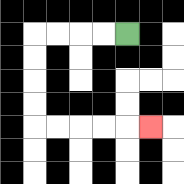{'start': '[5, 1]', 'end': '[6, 5]', 'path_directions': 'L,L,L,L,D,D,D,D,R,R,R,R,R', 'path_coordinates': '[[5, 1], [4, 1], [3, 1], [2, 1], [1, 1], [1, 2], [1, 3], [1, 4], [1, 5], [2, 5], [3, 5], [4, 5], [5, 5], [6, 5]]'}